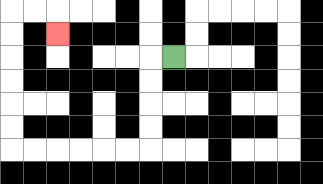{'start': '[7, 2]', 'end': '[2, 1]', 'path_directions': 'L,D,D,D,D,L,L,L,L,L,L,U,U,U,U,U,U,R,R,D', 'path_coordinates': '[[7, 2], [6, 2], [6, 3], [6, 4], [6, 5], [6, 6], [5, 6], [4, 6], [3, 6], [2, 6], [1, 6], [0, 6], [0, 5], [0, 4], [0, 3], [0, 2], [0, 1], [0, 0], [1, 0], [2, 0], [2, 1]]'}